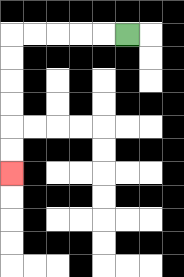{'start': '[5, 1]', 'end': '[0, 7]', 'path_directions': 'L,L,L,L,L,D,D,D,D,D,D', 'path_coordinates': '[[5, 1], [4, 1], [3, 1], [2, 1], [1, 1], [0, 1], [0, 2], [0, 3], [0, 4], [0, 5], [0, 6], [0, 7]]'}